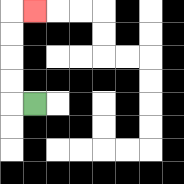{'start': '[1, 4]', 'end': '[1, 0]', 'path_directions': 'L,U,U,U,U,R', 'path_coordinates': '[[1, 4], [0, 4], [0, 3], [0, 2], [0, 1], [0, 0], [1, 0]]'}